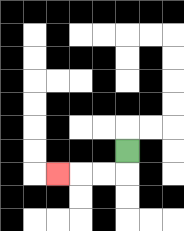{'start': '[5, 6]', 'end': '[2, 7]', 'path_directions': 'D,L,L,L', 'path_coordinates': '[[5, 6], [5, 7], [4, 7], [3, 7], [2, 7]]'}